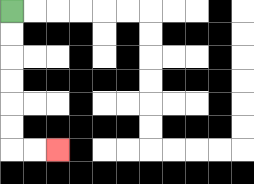{'start': '[0, 0]', 'end': '[2, 6]', 'path_directions': 'D,D,D,D,D,D,R,R', 'path_coordinates': '[[0, 0], [0, 1], [0, 2], [0, 3], [0, 4], [0, 5], [0, 6], [1, 6], [2, 6]]'}